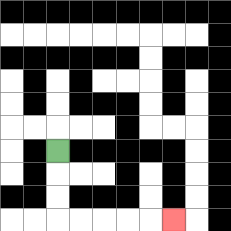{'start': '[2, 6]', 'end': '[7, 9]', 'path_directions': 'D,D,D,R,R,R,R,R', 'path_coordinates': '[[2, 6], [2, 7], [2, 8], [2, 9], [3, 9], [4, 9], [5, 9], [6, 9], [7, 9]]'}